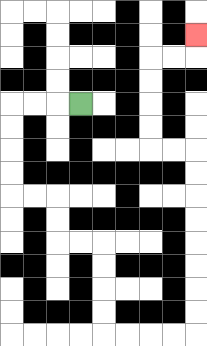{'start': '[3, 4]', 'end': '[8, 1]', 'path_directions': 'L,L,L,D,D,D,D,R,R,D,D,R,R,D,D,D,D,R,R,R,R,U,U,U,U,U,U,U,U,L,L,U,U,U,U,R,R,U', 'path_coordinates': '[[3, 4], [2, 4], [1, 4], [0, 4], [0, 5], [0, 6], [0, 7], [0, 8], [1, 8], [2, 8], [2, 9], [2, 10], [3, 10], [4, 10], [4, 11], [4, 12], [4, 13], [4, 14], [5, 14], [6, 14], [7, 14], [8, 14], [8, 13], [8, 12], [8, 11], [8, 10], [8, 9], [8, 8], [8, 7], [8, 6], [7, 6], [6, 6], [6, 5], [6, 4], [6, 3], [6, 2], [7, 2], [8, 2], [8, 1]]'}